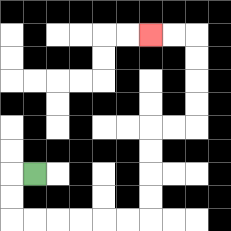{'start': '[1, 7]', 'end': '[6, 1]', 'path_directions': 'L,D,D,R,R,R,R,R,R,U,U,U,U,R,R,U,U,U,U,L,L', 'path_coordinates': '[[1, 7], [0, 7], [0, 8], [0, 9], [1, 9], [2, 9], [3, 9], [4, 9], [5, 9], [6, 9], [6, 8], [6, 7], [6, 6], [6, 5], [7, 5], [8, 5], [8, 4], [8, 3], [8, 2], [8, 1], [7, 1], [6, 1]]'}